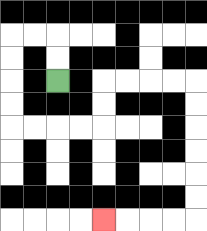{'start': '[2, 3]', 'end': '[4, 9]', 'path_directions': 'U,U,L,L,D,D,D,D,R,R,R,R,U,U,R,R,R,R,D,D,D,D,D,D,L,L,L,L', 'path_coordinates': '[[2, 3], [2, 2], [2, 1], [1, 1], [0, 1], [0, 2], [0, 3], [0, 4], [0, 5], [1, 5], [2, 5], [3, 5], [4, 5], [4, 4], [4, 3], [5, 3], [6, 3], [7, 3], [8, 3], [8, 4], [8, 5], [8, 6], [8, 7], [8, 8], [8, 9], [7, 9], [6, 9], [5, 9], [4, 9]]'}